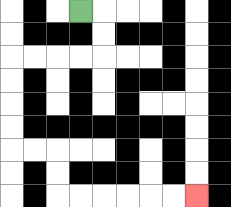{'start': '[3, 0]', 'end': '[8, 8]', 'path_directions': 'R,D,D,L,L,L,L,D,D,D,D,R,R,D,D,R,R,R,R,R,R', 'path_coordinates': '[[3, 0], [4, 0], [4, 1], [4, 2], [3, 2], [2, 2], [1, 2], [0, 2], [0, 3], [0, 4], [0, 5], [0, 6], [1, 6], [2, 6], [2, 7], [2, 8], [3, 8], [4, 8], [5, 8], [6, 8], [7, 8], [8, 8]]'}